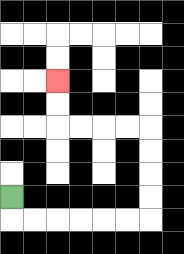{'start': '[0, 8]', 'end': '[2, 3]', 'path_directions': 'D,R,R,R,R,R,R,U,U,U,U,L,L,L,L,U,U', 'path_coordinates': '[[0, 8], [0, 9], [1, 9], [2, 9], [3, 9], [4, 9], [5, 9], [6, 9], [6, 8], [6, 7], [6, 6], [6, 5], [5, 5], [4, 5], [3, 5], [2, 5], [2, 4], [2, 3]]'}